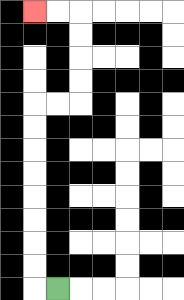{'start': '[2, 12]', 'end': '[1, 0]', 'path_directions': 'L,U,U,U,U,U,U,U,U,R,R,U,U,U,U,L,L', 'path_coordinates': '[[2, 12], [1, 12], [1, 11], [1, 10], [1, 9], [1, 8], [1, 7], [1, 6], [1, 5], [1, 4], [2, 4], [3, 4], [3, 3], [3, 2], [3, 1], [3, 0], [2, 0], [1, 0]]'}